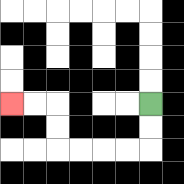{'start': '[6, 4]', 'end': '[0, 4]', 'path_directions': 'D,D,L,L,L,L,U,U,L,L', 'path_coordinates': '[[6, 4], [6, 5], [6, 6], [5, 6], [4, 6], [3, 6], [2, 6], [2, 5], [2, 4], [1, 4], [0, 4]]'}